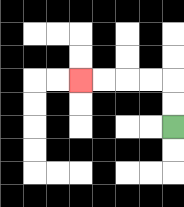{'start': '[7, 5]', 'end': '[3, 3]', 'path_directions': 'U,U,L,L,L,L', 'path_coordinates': '[[7, 5], [7, 4], [7, 3], [6, 3], [5, 3], [4, 3], [3, 3]]'}